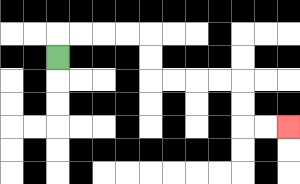{'start': '[2, 2]', 'end': '[12, 5]', 'path_directions': 'U,R,R,R,R,D,D,R,R,R,R,D,D,R,R', 'path_coordinates': '[[2, 2], [2, 1], [3, 1], [4, 1], [5, 1], [6, 1], [6, 2], [6, 3], [7, 3], [8, 3], [9, 3], [10, 3], [10, 4], [10, 5], [11, 5], [12, 5]]'}